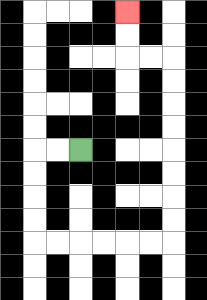{'start': '[3, 6]', 'end': '[5, 0]', 'path_directions': 'L,L,D,D,D,D,R,R,R,R,R,R,U,U,U,U,U,U,U,U,L,L,U,U', 'path_coordinates': '[[3, 6], [2, 6], [1, 6], [1, 7], [1, 8], [1, 9], [1, 10], [2, 10], [3, 10], [4, 10], [5, 10], [6, 10], [7, 10], [7, 9], [7, 8], [7, 7], [7, 6], [7, 5], [7, 4], [7, 3], [7, 2], [6, 2], [5, 2], [5, 1], [5, 0]]'}